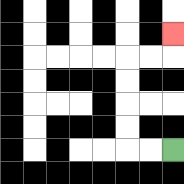{'start': '[7, 6]', 'end': '[7, 1]', 'path_directions': 'L,L,U,U,U,U,R,R,U', 'path_coordinates': '[[7, 6], [6, 6], [5, 6], [5, 5], [5, 4], [5, 3], [5, 2], [6, 2], [7, 2], [7, 1]]'}